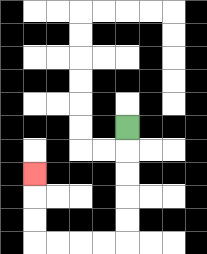{'start': '[5, 5]', 'end': '[1, 7]', 'path_directions': 'D,D,D,D,D,L,L,L,L,U,U,U', 'path_coordinates': '[[5, 5], [5, 6], [5, 7], [5, 8], [5, 9], [5, 10], [4, 10], [3, 10], [2, 10], [1, 10], [1, 9], [1, 8], [1, 7]]'}